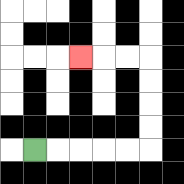{'start': '[1, 6]', 'end': '[3, 2]', 'path_directions': 'R,R,R,R,R,U,U,U,U,L,L,L', 'path_coordinates': '[[1, 6], [2, 6], [3, 6], [4, 6], [5, 6], [6, 6], [6, 5], [6, 4], [6, 3], [6, 2], [5, 2], [4, 2], [3, 2]]'}